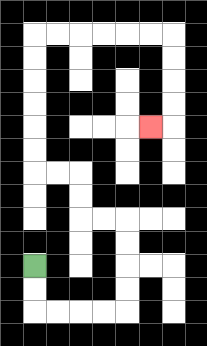{'start': '[1, 11]', 'end': '[6, 5]', 'path_directions': 'D,D,R,R,R,R,U,U,U,U,L,L,U,U,L,L,U,U,U,U,U,U,R,R,R,R,R,R,D,D,D,D,L', 'path_coordinates': '[[1, 11], [1, 12], [1, 13], [2, 13], [3, 13], [4, 13], [5, 13], [5, 12], [5, 11], [5, 10], [5, 9], [4, 9], [3, 9], [3, 8], [3, 7], [2, 7], [1, 7], [1, 6], [1, 5], [1, 4], [1, 3], [1, 2], [1, 1], [2, 1], [3, 1], [4, 1], [5, 1], [6, 1], [7, 1], [7, 2], [7, 3], [7, 4], [7, 5], [6, 5]]'}